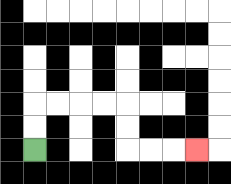{'start': '[1, 6]', 'end': '[8, 6]', 'path_directions': 'U,U,R,R,R,R,D,D,R,R,R', 'path_coordinates': '[[1, 6], [1, 5], [1, 4], [2, 4], [3, 4], [4, 4], [5, 4], [5, 5], [5, 6], [6, 6], [7, 6], [8, 6]]'}